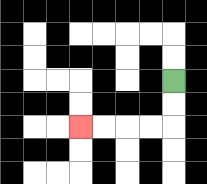{'start': '[7, 3]', 'end': '[3, 5]', 'path_directions': 'D,D,L,L,L,L', 'path_coordinates': '[[7, 3], [7, 4], [7, 5], [6, 5], [5, 5], [4, 5], [3, 5]]'}